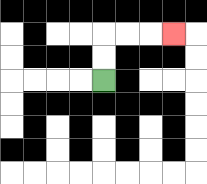{'start': '[4, 3]', 'end': '[7, 1]', 'path_directions': 'U,U,R,R,R', 'path_coordinates': '[[4, 3], [4, 2], [4, 1], [5, 1], [6, 1], [7, 1]]'}